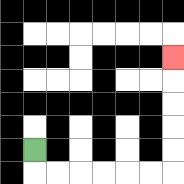{'start': '[1, 6]', 'end': '[7, 2]', 'path_directions': 'D,R,R,R,R,R,R,U,U,U,U,U', 'path_coordinates': '[[1, 6], [1, 7], [2, 7], [3, 7], [4, 7], [5, 7], [6, 7], [7, 7], [7, 6], [7, 5], [7, 4], [7, 3], [7, 2]]'}